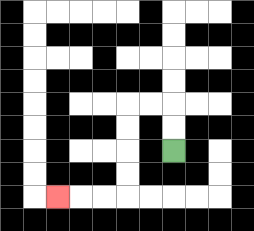{'start': '[7, 6]', 'end': '[2, 8]', 'path_directions': 'U,U,L,L,D,D,D,D,L,L,L', 'path_coordinates': '[[7, 6], [7, 5], [7, 4], [6, 4], [5, 4], [5, 5], [5, 6], [5, 7], [5, 8], [4, 8], [3, 8], [2, 8]]'}